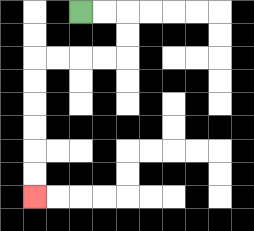{'start': '[3, 0]', 'end': '[1, 8]', 'path_directions': 'R,R,D,D,L,L,L,L,D,D,D,D,D,D', 'path_coordinates': '[[3, 0], [4, 0], [5, 0], [5, 1], [5, 2], [4, 2], [3, 2], [2, 2], [1, 2], [1, 3], [1, 4], [1, 5], [1, 6], [1, 7], [1, 8]]'}